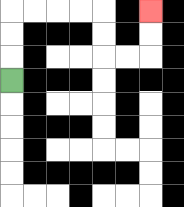{'start': '[0, 3]', 'end': '[6, 0]', 'path_directions': 'U,U,U,R,R,R,R,D,D,R,R,U,U', 'path_coordinates': '[[0, 3], [0, 2], [0, 1], [0, 0], [1, 0], [2, 0], [3, 0], [4, 0], [4, 1], [4, 2], [5, 2], [6, 2], [6, 1], [6, 0]]'}